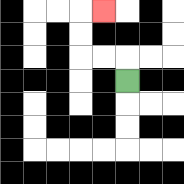{'start': '[5, 3]', 'end': '[4, 0]', 'path_directions': 'U,L,L,U,U,R', 'path_coordinates': '[[5, 3], [5, 2], [4, 2], [3, 2], [3, 1], [3, 0], [4, 0]]'}